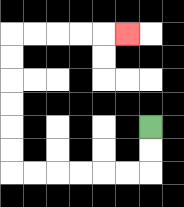{'start': '[6, 5]', 'end': '[5, 1]', 'path_directions': 'D,D,L,L,L,L,L,L,U,U,U,U,U,U,R,R,R,R,R', 'path_coordinates': '[[6, 5], [6, 6], [6, 7], [5, 7], [4, 7], [3, 7], [2, 7], [1, 7], [0, 7], [0, 6], [0, 5], [0, 4], [0, 3], [0, 2], [0, 1], [1, 1], [2, 1], [3, 1], [4, 1], [5, 1]]'}